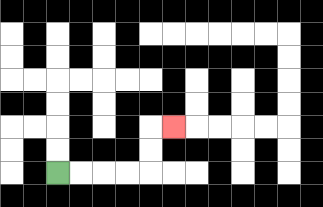{'start': '[2, 7]', 'end': '[7, 5]', 'path_directions': 'R,R,R,R,U,U,R', 'path_coordinates': '[[2, 7], [3, 7], [4, 7], [5, 7], [6, 7], [6, 6], [6, 5], [7, 5]]'}